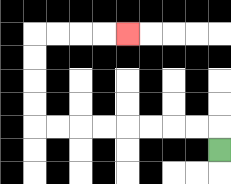{'start': '[9, 6]', 'end': '[5, 1]', 'path_directions': 'U,L,L,L,L,L,L,L,L,U,U,U,U,R,R,R,R', 'path_coordinates': '[[9, 6], [9, 5], [8, 5], [7, 5], [6, 5], [5, 5], [4, 5], [3, 5], [2, 5], [1, 5], [1, 4], [1, 3], [1, 2], [1, 1], [2, 1], [3, 1], [4, 1], [5, 1]]'}